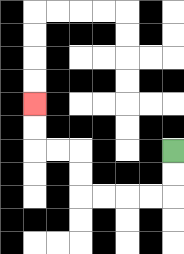{'start': '[7, 6]', 'end': '[1, 4]', 'path_directions': 'D,D,L,L,L,L,U,U,L,L,U,U', 'path_coordinates': '[[7, 6], [7, 7], [7, 8], [6, 8], [5, 8], [4, 8], [3, 8], [3, 7], [3, 6], [2, 6], [1, 6], [1, 5], [1, 4]]'}